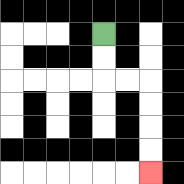{'start': '[4, 1]', 'end': '[6, 7]', 'path_directions': 'D,D,R,R,D,D,D,D', 'path_coordinates': '[[4, 1], [4, 2], [4, 3], [5, 3], [6, 3], [6, 4], [6, 5], [6, 6], [6, 7]]'}